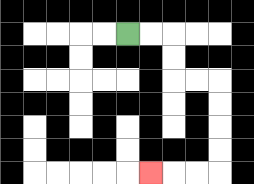{'start': '[5, 1]', 'end': '[6, 7]', 'path_directions': 'R,R,D,D,R,R,D,D,D,D,L,L,L', 'path_coordinates': '[[5, 1], [6, 1], [7, 1], [7, 2], [7, 3], [8, 3], [9, 3], [9, 4], [9, 5], [9, 6], [9, 7], [8, 7], [7, 7], [6, 7]]'}